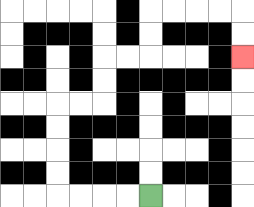{'start': '[6, 8]', 'end': '[10, 2]', 'path_directions': 'L,L,L,L,U,U,U,U,R,R,U,U,R,R,U,U,R,R,R,R,D,D', 'path_coordinates': '[[6, 8], [5, 8], [4, 8], [3, 8], [2, 8], [2, 7], [2, 6], [2, 5], [2, 4], [3, 4], [4, 4], [4, 3], [4, 2], [5, 2], [6, 2], [6, 1], [6, 0], [7, 0], [8, 0], [9, 0], [10, 0], [10, 1], [10, 2]]'}